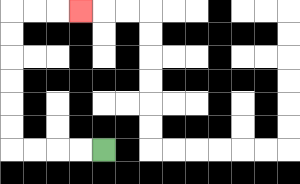{'start': '[4, 6]', 'end': '[3, 0]', 'path_directions': 'L,L,L,L,U,U,U,U,U,U,R,R,R', 'path_coordinates': '[[4, 6], [3, 6], [2, 6], [1, 6], [0, 6], [0, 5], [0, 4], [0, 3], [0, 2], [0, 1], [0, 0], [1, 0], [2, 0], [3, 0]]'}